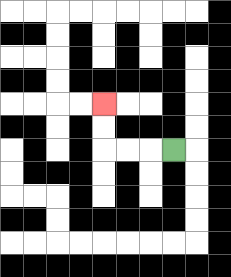{'start': '[7, 6]', 'end': '[4, 4]', 'path_directions': 'L,L,L,U,U', 'path_coordinates': '[[7, 6], [6, 6], [5, 6], [4, 6], [4, 5], [4, 4]]'}